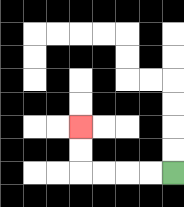{'start': '[7, 7]', 'end': '[3, 5]', 'path_directions': 'L,L,L,L,U,U', 'path_coordinates': '[[7, 7], [6, 7], [5, 7], [4, 7], [3, 7], [3, 6], [3, 5]]'}